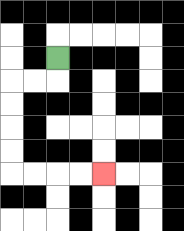{'start': '[2, 2]', 'end': '[4, 7]', 'path_directions': 'D,L,L,D,D,D,D,R,R,R,R', 'path_coordinates': '[[2, 2], [2, 3], [1, 3], [0, 3], [0, 4], [0, 5], [0, 6], [0, 7], [1, 7], [2, 7], [3, 7], [4, 7]]'}